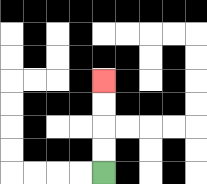{'start': '[4, 7]', 'end': '[4, 3]', 'path_directions': 'U,U,U,U', 'path_coordinates': '[[4, 7], [4, 6], [4, 5], [4, 4], [4, 3]]'}